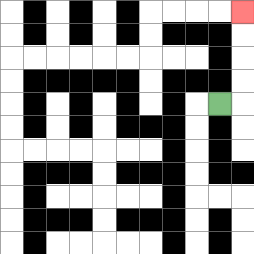{'start': '[9, 4]', 'end': '[10, 0]', 'path_directions': 'R,U,U,U,U', 'path_coordinates': '[[9, 4], [10, 4], [10, 3], [10, 2], [10, 1], [10, 0]]'}